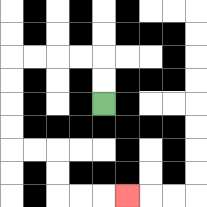{'start': '[4, 4]', 'end': '[5, 8]', 'path_directions': 'U,U,L,L,L,L,D,D,D,D,R,R,D,D,R,R,R', 'path_coordinates': '[[4, 4], [4, 3], [4, 2], [3, 2], [2, 2], [1, 2], [0, 2], [0, 3], [0, 4], [0, 5], [0, 6], [1, 6], [2, 6], [2, 7], [2, 8], [3, 8], [4, 8], [5, 8]]'}